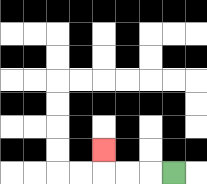{'start': '[7, 7]', 'end': '[4, 6]', 'path_directions': 'L,L,L,U', 'path_coordinates': '[[7, 7], [6, 7], [5, 7], [4, 7], [4, 6]]'}